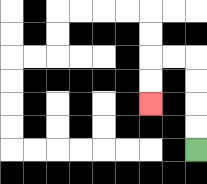{'start': '[8, 6]', 'end': '[6, 4]', 'path_directions': 'U,U,U,U,L,L,D,D', 'path_coordinates': '[[8, 6], [8, 5], [8, 4], [8, 3], [8, 2], [7, 2], [6, 2], [6, 3], [6, 4]]'}